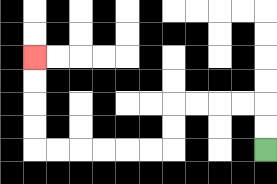{'start': '[11, 6]', 'end': '[1, 2]', 'path_directions': 'U,U,L,L,L,L,D,D,L,L,L,L,L,L,U,U,U,U', 'path_coordinates': '[[11, 6], [11, 5], [11, 4], [10, 4], [9, 4], [8, 4], [7, 4], [7, 5], [7, 6], [6, 6], [5, 6], [4, 6], [3, 6], [2, 6], [1, 6], [1, 5], [1, 4], [1, 3], [1, 2]]'}